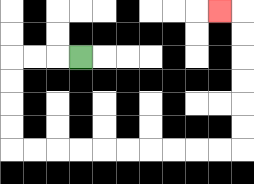{'start': '[3, 2]', 'end': '[9, 0]', 'path_directions': 'L,L,L,D,D,D,D,R,R,R,R,R,R,R,R,R,R,U,U,U,U,U,U,L', 'path_coordinates': '[[3, 2], [2, 2], [1, 2], [0, 2], [0, 3], [0, 4], [0, 5], [0, 6], [1, 6], [2, 6], [3, 6], [4, 6], [5, 6], [6, 6], [7, 6], [8, 6], [9, 6], [10, 6], [10, 5], [10, 4], [10, 3], [10, 2], [10, 1], [10, 0], [9, 0]]'}